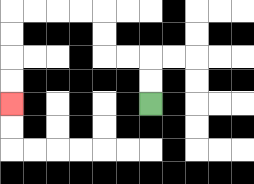{'start': '[6, 4]', 'end': '[0, 4]', 'path_directions': 'U,U,L,L,U,U,L,L,L,L,D,D,D,D', 'path_coordinates': '[[6, 4], [6, 3], [6, 2], [5, 2], [4, 2], [4, 1], [4, 0], [3, 0], [2, 0], [1, 0], [0, 0], [0, 1], [0, 2], [0, 3], [0, 4]]'}